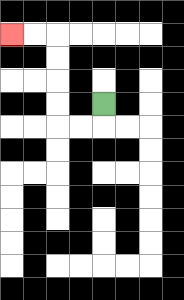{'start': '[4, 4]', 'end': '[0, 1]', 'path_directions': 'D,L,L,U,U,U,U,L,L', 'path_coordinates': '[[4, 4], [4, 5], [3, 5], [2, 5], [2, 4], [2, 3], [2, 2], [2, 1], [1, 1], [0, 1]]'}